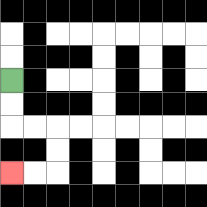{'start': '[0, 3]', 'end': '[0, 7]', 'path_directions': 'D,D,R,R,D,D,L,L', 'path_coordinates': '[[0, 3], [0, 4], [0, 5], [1, 5], [2, 5], [2, 6], [2, 7], [1, 7], [0, 7]]'}